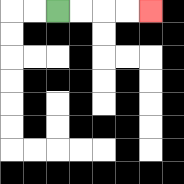{'start': '[2, 0]', 'end': '[6, 0]', 'path_directions': 'R,R,R,R', 'path_coordinates': '[[2, 0], [3, 0], [4, 0], [5, 0], [6, 0]]'}